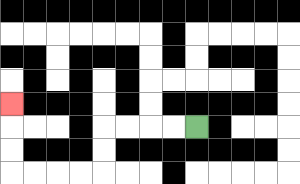{'start': '[8, 5]', 'end': '[0, 4]', 'path_directions': 'L,L,L,L,D,D,L,L,L,L,U,U,U', 'path_coordinates': '[[8, 5], [7, 5], [6, 5], [5, 5], [4, 5], [4, 6], [4, 7], [3, 7], [2, 7], [1, 7], [0, 7], [0, 6], [0, 5], [0, 4]]'}